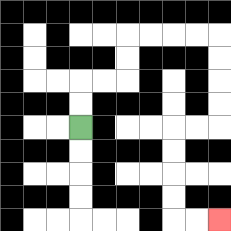{'start': '[3, 5]', 'end': '[9, 9]', 'path_directions': 'U,U,R,R,U,U,R,R,R,R,D,D,D,D,L,L,D,D,D,D,R,R', 'path_coordinates': '[[3, 5], [3, 4], [3, 3], [4, 3], [5, 3], [5, 2], [5, 1], [6, 1], [7, 1], [8, 1], [9, 1], [9, 2], [9, 3], [9, 4], [9, 5], [8, 5], [7, 5], [7, 6], [7, 7], [7, 8], [7, 9], [8, 9], [9, 9]]'}